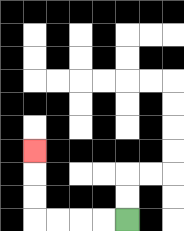{'start': '[5, 9]', 'end': '[1, 6]', 'path_directions': 'L,L,L,L,U,U,U', 'path_coordinates': '[[5, 9], [4, 9], [3, 9], [2, 9], [1, 9], [1, 8], [1, 7], [1, 6]]'}